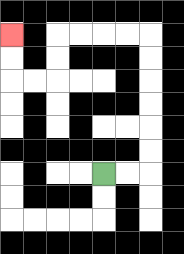{'start': '[4, 7]', 'end': '[0, 1]', 'path_directions': 'R,R,U,U,U,U,U,U,L,L,L,L,D,D,L,L,U,U', 'path_coordinates': '[[4, 7], [5, 7], [6, 7], [6, 6], [6, 5], [6, 4], [6, 3], [6, 2], [6, 1], [5, 1], [4, 1], [3, 1], [2, 1], [2, 2], [2, 3], [1, 3], [0, 3], [0, 2], [0, 1]]'}